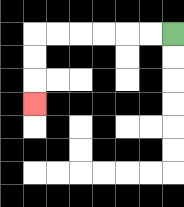{'start': '[7, 1]', 'end': '[1, 4]', 'path_directions': 'L,L,L,L,L,L,D,D,D', 'path_coordinates': '[[7, 1], [6, 1], [5, 1], [4, 1], [3, 1], [2, 1], [1, 1], [1, 2], [1, 3], [1, 4]]'}